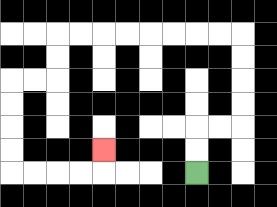{'start': '[8, 7]', 'end': '[4, 6]', 'path_directions': 'U,U,R,R,U,U,U,U,L,L,L,L,L,L,L,L,D,D,L,L,D,D,D,D,R,R,R,R,U', 'path_coordinates': '[[8, 7], [8, 6], [8, 5], [9, 5], [10, 5], [10, 4], [10, 3], [10, 2], [10, 1], [9, 1], [8, 1], [7, 1], [6, 1], [5, 1], [4, 1], [3, 1], [2, 1], [2, 2], [2, 3], [1, 3], [0, 3], [0, 4], [0, 5], [0, 6], [0, 7], [1, 7], [2, 7], [3, 7], [4, 7], [4, 6]]'}